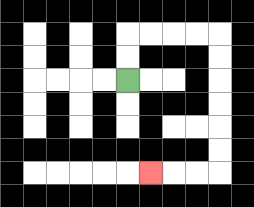{'start': '[5, 3]', 'end': '[6, 7]', 'path_directions': 'U,U,R,R,R,R,D,D,D,D,D,D,L,L,L', 'path_coordinates': '[[5, 3], [5, 2], [5, 1], [6, 1], [7, 1], [8, 1], [9, 1], [9, 2], [9, 3], [9, 4], [9, 5], [9, 6], [9, 7], [8, 7], [7, 7], [6, 7]]'}